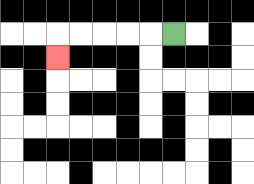{'start': '[7, 1]', 'end': '[2, 2]', 'path_directions': 'L,L,L,L,L,D', 'path_coordinates': '[[7, 1], [6, 1], [5, 1], [4, 1], [3, 1], [2, 1], [2, 2]]'}